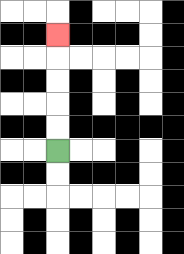{'start': '[2, 6]', 'end': '[2, 1]', 'path_directions': 'U,U,U,U,U', 'path_coordinates': '[[2, 6], [2, 5], [2, 4], [2, 3], [2, 2], [2, 1]]'}